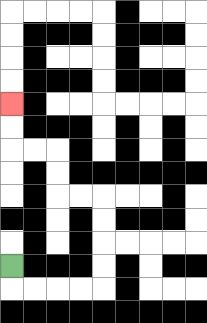{'start': '[0, 11]', 'end': '[0, 4]', 'path_directions': 'D,R,R,R,R,U,U,U,U,L,L,U,U,L,L,U,U', 'path_coordinates': '[[0, 11], [0, 12], [1, 12], [2, 12], [3, 12], [4, 12], [4, 11], [4, 10], [4, 9], [4, 8], [3, 8], [2, 8], [2, 7], [2, 6], [1, 6], [0, 6], [0, 5], [0, 4]]'}